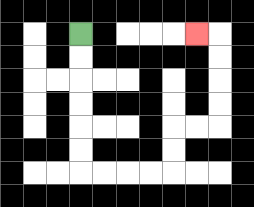{'start': '[3, 1]', 'end': '[8, 1]', 'path_directions': 'D,D,D,D,D,D,R,R,R,R,U,U,R,R,U,U,U,U,L', 'path_coordinates': '[[3, 1], [3, 2], [3, 3], [3, 4], [3, 5], [3, 6], [3, 7], [4, 7], [5, 7], [6, 7], [7, 7], [7, 6], [7, 5], [8, 5], [9, 5], [9, 4], [9, 3], [9, 2], [9, 1], [8, 1]]'}